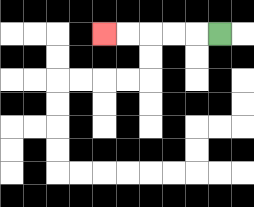{'start': '[9, 1]', 'end': '[4, 1]', 'path_directions': 'L,L,L,L,L', 'path_coordinates': '[[9, 1], [8, 1], [7, 1], [6, 1], [5, 1], [4, 1]]'}